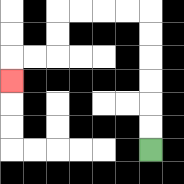{'start': '[6, 6]', 'end': '[0, 3]', 'path_directions': 'U,U,U,U,U,U,L,L,L,L,D,D,L,L,D', 'path_coordinates': '[[6, 6], [6, 5], [6, 4], [6, 3], [6, 2], [6, 1], [6, 0], [5, 0], [4, 0], [3, 0], [2, 0], [2, 1], [2, 2], [1, 2], [0, 2], [0, 3]]'}